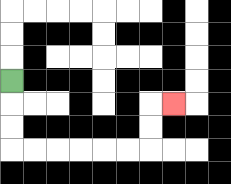{'start': '[0, 3]', 'end': '[7, 4]', 'path_directions': 'D,D,D,R,R,R,R,R,R,U,U,R', 'path_coordinates': '[[0, 3], [0, 4], [0, 5], [0, 6], [1, 6], [2, 6], [3, 6], [4, 6], [5, 6], [6, 6], [6, 5], [6, 4], [7, 4]]'}